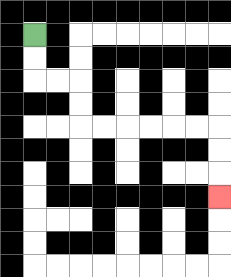{'start': '[1, 1]', 'end': '[9, 8]', 'path_directions': 'D,D,R,R,D,D,R,R,R,R,R,R,D,D,D', 'path_coordinates': '[[1, 1], [1, 2], [1, 3], [2, 3], [3, 3], [3, 4], [3, 5], [4, 5], [5, 5], [6, 5], [7, 5], [8, 5], [9, 5], [9, 6], [9, 7], [9, 8]]'}